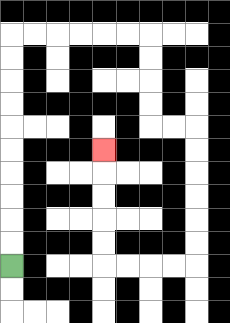{'start': '[0, 11]', 'end': '[4, 6]', 'path_directions': 'U,U,U,U,U,U,U,U,U,U,R,R,R,R,R,R,D,D,D,D,R,R,D,D,D,D,D,D,L,L,L,L,U,U,U,U,U', 'path_coordinates': '[[0, 11], [0, 10], [0, 9], [0, 8], [0, 7], [0, 6], [0, 5], [0, 4], [0, 3], [0, 2], [0, 1], [1, 1], [2, 1], [3, 1], [4, 1], [5, 1], [6, 1], [6, 2], [6, 3], [6, 4], [6, 5], [7, 5], [8, 5], [8, 6], [8, 7], [8, 8], [8, 9], [8, 10], [8, 11], [7, 11], [6, 11], [5, 11], [4, 11], [4, 10], [4, 9], [4, 8], [4, 7], [4, 6]]'}